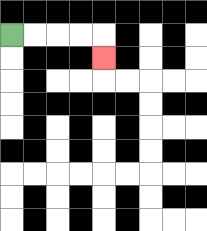{'start': '[0, 1]', 'end': '[4, 2]', 'path_directions': 'R,R,R,R,D', 'path_coordinates': '[[0, 1], [1, 1], [2, 1], [3, 1], [4, 1], [4, 2]]'}